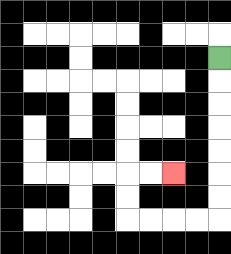{'start': '[9, 2]', 'end': '[7, 7]', 'path_directions': 'D,D,D,D,D,D,D,L,L,L,L,U,U,R,R', 'path_coordinates': '[[9, 2], [9, 3], [9, 4], [9, 5], [9, 6], [9, 7], [9, 8], [9, 9], [8, 9], [7, 9], [6, 9], [5, 9], [5, 8], [5, 7], [6, 7], [7, 7]]'}